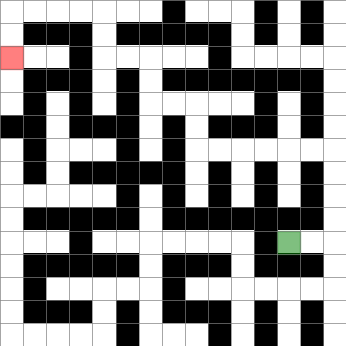{'start': '[12, 10]', 'end': '[0, 2]', 'path_directions': 'R,R,U,U,U,U,L,L,L,L,L,L,U,U,L,L,U,U,L,L,U,U,L,L,L,L,D,D', 'path_coordinates': '[[12, 10], [13, 10], [14, 10], [14, 9], [14, 8], [14, 7], [14, 6], [13, 6], [12, 6], [11, 6], [10, 6], [9, 6], [8, 6], [8, 5], [8, 4], [7, 4], [6, 4], [6, 3], [6, 2], [5, 2], [4, 2], [4, 1], [4, 0], [3, 0], [2, 0], [1, 0], [0, 0], [0, 1], [0, 2]]'}